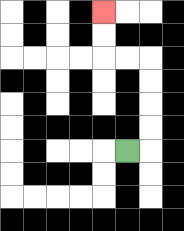{'start': '[5, 6]', 'end': '[4, 0]', 'path_directions': 'R,U,U,U,U,L,L,U,U', 'path_coordinates': '[[5, 6], [6, 6], [6, 5], [6, 4], [6, 3], [6, 2], [5, 2], [4, 2], [4, 1], [4, 0]]'}